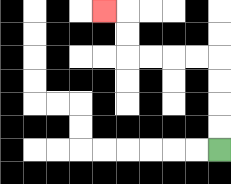{'start': '[9, 6]', 'end': '[4, 0]', 'path_directions': 'U,U,U,U,L,L,L,L,U,U,L', 'path_coordinates': '[[9, 6], [9, 5], [9, 4], [9, 3], [9, 2], [8, 2], [7, 2], [6, 2], [5, 2], [5, 1], [5, 0], [4, 0]]'}